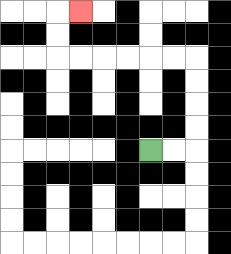{'start': '[6, 6]', 'end': '[3, 0]', 'path_directions': 'R,R,U,U,U,U,L,L,L,L,L,L,U,U,R', 'path_coordinates': '[[6, 6], [7, 6], [8, 6], [8, 5], [8, 4], [8, 3], [8, 2], [7, 2], [6, 2], [5, 2], [4, 2], [3, 2], [2, 2], [2, 1], [2, 0], [3, 0]]'}